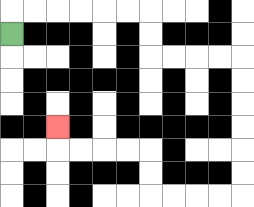{'start': '[0, 1]', 'end': '[2, 5]', 'path_directions': 'U,R,R,R,R,R,R,D,D,R,R,R,R,D,D,D,D,D,D,L,L,L,L,U,U,L,L,L,L,U', 'path_coordinates': '[[0, 1], [0, 0], [1, 0], [2, 0], [3, 0], [4, 0], [5, 0], [6, 0], [6, 1], [6, 2], [7, 2], [8, 2], [9, 2], [10, 2], [10, 3], [10, 4], [10, 5], [10, 6], [10, 7], [10, 8], [9, 8], [8, 8], [7, 8], [6, 8], [6, 7], [6, 6], [5, 6], [4, 6], [3, 6], [2, 6], [2, 5]]'}